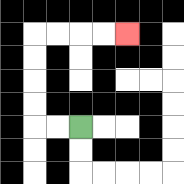{'start': '[3, 5]', 'end': '[5, 1]', 'path_directions': 'L,L,U,U,U,U,R,R,R,R', 'path_coordinates': '[[3, 5], [2, 5], [1, 5], [1, 4], [1, 3], [1, 2], [1, 1], [2, 1], [3, 1], [4, 1], [5, 1]]'}